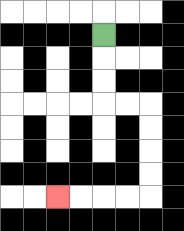{'start': '[4, 1]', 'end': '[2, 8]', 'path_directions': 'D,D,D,R,R,D,D,D,D,L,L,L,L', 'path_coordinates': '[[4, 1], [4, 2], [4, 3], [4, 4], [5, 4], [6, 4], [6, 5], [6, 6], [6, 7], [6, 8], [5, 8], [4, 8], [3, 8], [2, 8]]'}